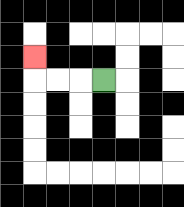{'start': '[4, 3]', 'end': '[1, 2]', 'path_directions': 'L,L,L,U', 'path_coordinates': '[[4, 3], [3, 3], [2, 3], [1, 3], [1, 2]]'}